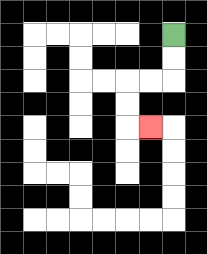{'start': '[7, 1]', 'end': '[6, 5]', 'path_directions': 'D,D,L,L,D,D,R', 'path_coordinates': '[[7, 1], [7, 2], [7, 3], [6, 3], [5, 3], [5, 4], [5, 5], [6, 5]]'}